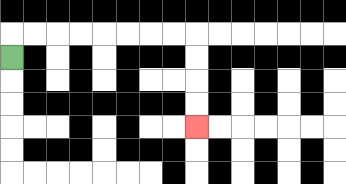{'start': '[0, 2]', 'end': '[8, 5]', 'path_directions': 'U,R,R,R,R,R,R,R,R,D,D,D,D', 'path_coordinates': '[[0, 2], [0, 1], [1, 1], [2, 1], [3, 1], [4, 1], [5, 1], [6, 1], [7, 1], [8, 1], [8, 2], [8, 3], [8, 4], [8, 5]]'}